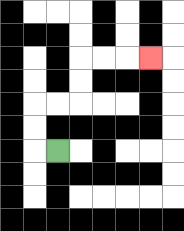{'start': '[2, 6]', 'end': '[6, 2]', 'path_directions': 'L,U,U,R,R,U,U,R,R,R', 'path_coordinates': '[[2, 6], [1, 6], [1, 5], [1, 4], [2, 4], [3, 4], [3, 3], [3, 2], [4, 2], [5, 2], [6, 2]]'}